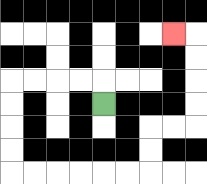{'start': '[4, 4]', 'end': '[7, 1]', 'path_directions': 'U,L,L,L,L,D,D,D,D,R,R,R,R,R,R,U,U,R,R,U,U,U,U,L', 'path_coordinates': '[[4, 4], [4, 3], [3, 3], [2, 3], [1, 3], [0, 3], [0, 4], [0, 5], [0, 6], [0, 7], [1, 7], [2, 7], [3, 7], [4, 7], [5, 7], [6, 7], [6, 6], [6, 5], [7, 5], [8, 5], [8, 4], [8, 3], [8, 2], [8, 1], [7, 1]]'}